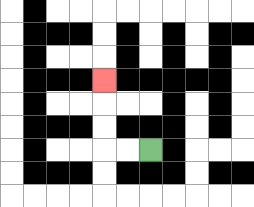{'start': '[6, 6]', 'end': '[4, 3]', 'path_directions': 'L,L,U,U,U', 'path_coordinates': '[[6, 6], [5, 6], [4, 6], [4, 5], [4, 4], [4, 3]]'}